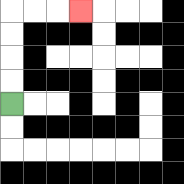{'start': '[0, 4]', 'end': '[3, 0]', 'path_directions': 'U,U,U,U,R,R,R', 'path_coordinates': '[[0, 4], [0, 3], [0, 2], [0, 1], [0, 0], [1, 0], [2, 0], [3, 0]]'}